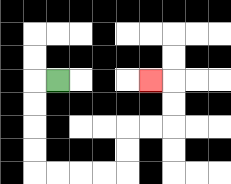{'start': '[2, 3]', 'end': '[6, 3]', 'path_directions': 'L,D,D,D,D,R,R,R,R,U,U,R,R,U,U,L', 'path_coordinates': '[[2, 3], [1, 3], [1, 4], [1, 5], [1, 6], [1, 7], [2, 7], [3, 7], [4, 7], [5, 7], [5, 6], [5, 5], [6, 5], [7, 5], [7, 4], [7, 3], [6, 3]]'}